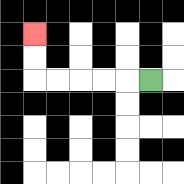{'start': '[6, 3]', 'end': '[1, 1]', 'path_directions': 'L,L,L,L,L,U,U', 'path_coordinates': '[[6, 3], [5, 3], [4, 3], [3, 3], [2, 3], [1, 3], [1, 2], [1, 1]]'}